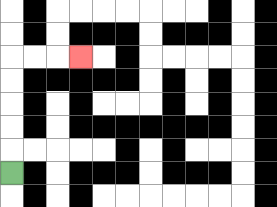{'start': '[0, 7]', 'end': '[3, 2]', 'path_directions': 'U,U,U,U,U,R,R,R', 'path_coordinates': '[[0, 7], [0, 6], [0, 5], [0, 4], [0, 3], [0, 2], [1, 2], [2, 2], [3, 2]]'}